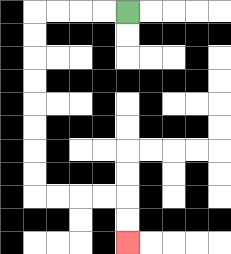{'start': '[5, 0]', 'end': '[5, 10]', 'path_directions': 'L,L,L,L,D,D,D,D,D,D,D,D,R,R,R,R,D,D', 'path_coordinates': '[[5, 0], [4, 0], [3, 0], [2, 0], [1, 0], [1, 1], [1, 2], [1, 3], [1, 4], [1, 5], [1, 6], [1, 7], [1, 8], [2, 8], [3, 8], [4, 8], [5, 8], [5, 9], [5, 10]]'}